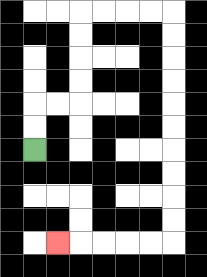{'start': '[1, 6]', 'end': '[2, 10]', 'path_directions': 'U,U,R,R,U,U,U,U,R,R,R,R,D,D,D,D,D,D,D,D,D,D,L,L,L,L,L', 'path_coordinates': '[[1, 6], [1, 5], [1, 4], [2, 4], [3, 4], [3, 3], [3, 2], [3, 1], [3, 0], [4, 0], [5, 0], [6, 0], [7, 0], [7, 1], [7, 2], [7, 3], [7, 4], [7, 5], [7, 6], [7, 7], [7, 8], [7, 9], [7, 10], [6, 10], [5, 10], [4, 10], [3, 10], [2, 10]]'}